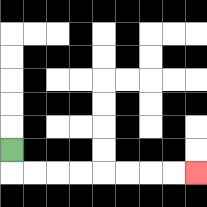{'start': '[0, 6]', 'end': '[8, 7]', 'path_directions': 'D,R,R,R,R,R,R,R,R', 'path_coordinates': '[[0, 6], [0, 7], [1, 7], [2, 7], [3, 7], [4, 7], [5, 7], [6, 7], [7, 7], [8, 7]]'}